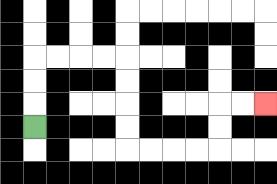{'start': '[1, 5]', 'end': '[11, 4]', 'path_directions': 'U,U,U,R,R,R,R,D,D,D,D,R,R,R,R,U,U,R,R', 'path_coordinates': '[[1, 5], [1, 4], [1, 3], [1, 2], [2, 2], [3, 2], [4, 2], [5, 2], [5, 3], [5, 4], [5, 5], [5, 6], [6, 6], [7, 6], [8, 6], [9, 6], [9, 5], [9, 4], [10, 4], [11, 4]]'}